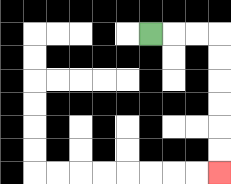{'start': '[6, 1]', 'end': '[9, 7]', 'path_directions': 'R,R,R,D,D,D,D,D,D', 'path_coordinates': '[[6, 1], [7, 1], [8, 1], [9, 1], [9, 2], [9, 3], [9, 4], [9, 5], [9, 6], [9, 7]]'}